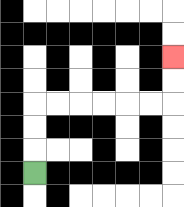{'start': '[1, 7]', 'end': '[7, 2]', 'path_directions': 'U,U,U,R,R,R,R,R,R,U,U', 'path_coordinates': '[[1, 7], [1, 6], [1, 5], [1, 4], [2, 4], [3, 4], [4, 4], [5, 4], [6, 4], [7, 4], [7, 3], [7, 2]]'}